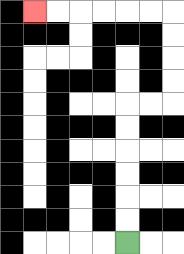{'start': '[5, 10]', 'end': '[1, 0]', 'path_directions': 'U,U,U,U,U,U,R,R,U,U,U,U,L,L,L,L,L,L', 'path_coordinates': '[[5, 10], [5, 9], [5, 8], [5, 7], [5, 6], [5, 5], [5, 4], [6, 4], [7, 4], [7, 3], [7, 2], [7, 1], [7, 0], [6, 0], [5, 0], [4, 0], [3, 0], [2, 0], [1, 0]]'}